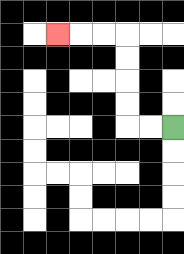{'start': '[7, 5]', 'end': '[2, 1]', 'path_directions': 'L,L,U,U,U,U,L,L,L', 'path_coordinates': '[[7, 5], [6, 5], [5, 5], [5, 4], [5, 3], [5, 2], [5, 1], [4, 1], [3, 1], [2, 1]]'}